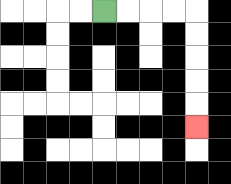{'start': '[4, 0]', 'end': '[8, 5]', 'path_directions': 'R,R,R,R,D,D,D,D,D', 'path_coordinates': '[[4, 0], [5, 0], [6, 0], [7, 0], [8, 0], [8, 1], [8, 2], [8, 3], [8, 4], [8, 5]]'}